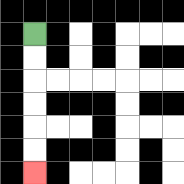{'start': '[1, 1]', 'end': '[1, 7]', 'path_directions': 'D,D,D,D,D,D', 'path_coordinates': '[[1, 1], [1, 2], [1, 3], [1, 4], [1, 5], [1, 6], [1, 7]]'}